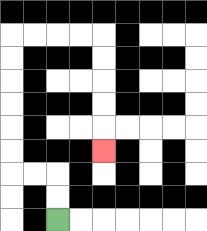{'start': '[2, 9]', 'end': '[4, 6]', 'path_directions': 'U,U,L,L,U,U,U,U,U,U,R,R,R,R,D,D,D,D,D', 'path_coordinates': '[[2, 9], [2, 8], [2, 7], [1, 7], [0, 7], [0, 6], [0, 5], [0, 4], [0, 3], [0, 2], [0, 1], [1, 1], [2, 1], [3, 1], [4, 1], [4, 2], [4, 3], [4, 4], [4, 5], [4, 6]]'}